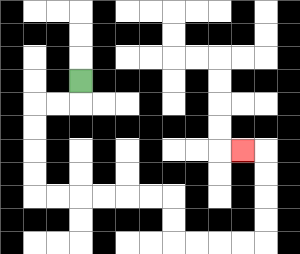{'start': '[3, 3]', 'end': '[10, 6]', 'path_directions': 'D,L,L,D,D,D,D,R,R,R,R,R,R,D,D,R,R,R,R,U,U,U,U,L', 'path_coordinates': '[[3, 3], [3, 4], [2, 4], [1, 4], [1, 5], [1, 6], [1, 7], [1, 8], [2, 8], [3, 8], [4, 8], [5, 8], [6, 8], [7, 8], [7, 9], [7, 10], [8, 10], [9, 10], [10, 10], [11, 10], [11, 9], [11, 8], [11, 7], [11, 6], [10, 6]]'}